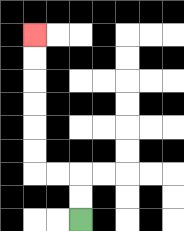{'start': '[3, 9]', 'end': '[1, 1]', 'path_directions': 'U,U,L,L,U,U,U,U,U,U', 'path_coordinates': '[[3, 9], [3, 8], [3, 7], [2, 7], [1, 7], [1, 6], [1, 5], [1, 4], [1, 3], [1, 2], [1, 1]]'}